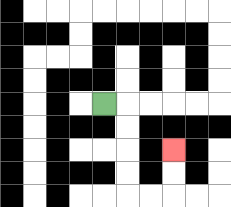{'start': '[4, 4]', 'end': '[7, 6]', 'path_directions': 'R,D,D,D,D,R,R,U,U', 'path_coordinates': '[[4, 4], [5, 4], [5, 5], [5, 6], [5, 7], [5, 8], [6, 8], [7, 8], [7, 7], [7, 6]]'}